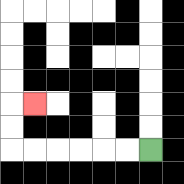{'start': '[6, 6]', 'end': '[1, 4]', 'path_directions': 'L,L,L,L,L,L,U,U,R', 'path_coordinates': '[[6, 6], [5, 6], [4, 6], [3, 6], [2, 6], [1, 6], [0, 6], [0, 5], [0, 4], [1, 4]]'}